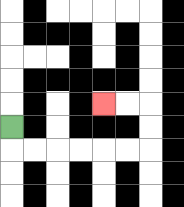{'start': '[0, 5]', 'end': '[4, 4]', 'path_directions': 'D,R,R,R,R,R,R,U,U,L,L', 'path_coordinates': '[[0, 5], [0, 6], [1, 6], [2, 6], [3, 6], [4, 6], [5, 6], [6, 6], [6, 5], [6, 4], [5, 4], [4, 4]]'}